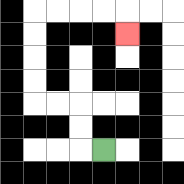{'start': '[4, 6]', 'end': '[5, 1]', 'path_directions': 'L,U,U,L,L,U,U,U,U,R,R,R,R,D', 'path_coordinates': '[[4, 6], [3, 6], [3, 5], [3, 4], [2, 4], [1, 4], [1, 3], [1, 2], [1, 1], [1, 0], [2, 0], [3, 0], [4, 0], [5, 0], [5, 1]]'}